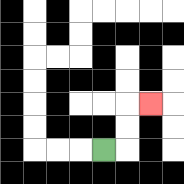{'start': '[4, 6]', 'end': '[6, 4]', 'path_directions': 'R,U,U,R', 'path_coordinates': '[[4, 6], [5, 6], [5, 5], [5, 4], [6, 4]]'}